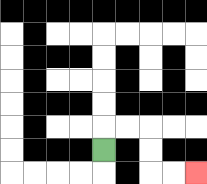{'start': '[4, 6]', 'end': '[8, 7]', 'path_directions': 'U,R,R,D,D,R,R', 'path_coordinates': '[[4, 6], [4, 5], [5, 5], [6, 5], [6, 6], [6, 7], [7, 7], [8, 7]]'}